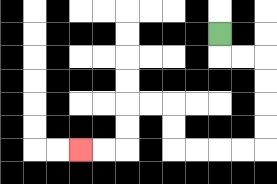{'start': '[9, 1]', 'end': '[3, 6]', 'path_directions': 'D,R,R,D,D,D,D,L,L,L,L,U,U,L,L,D,D,L,L', 'path_coordinates': '[[9, 1], [9, 2], [10, 2], [11, 2], [11, 3], [11, 4], [11, 5], [11, 6], [10, 6], [9, 6], [8, 6], [7, 6], [7, 5], [7, 4], [6, 4], [5, 4], [5, 5], [5, 6], [4, 6], [3, 6]]'}